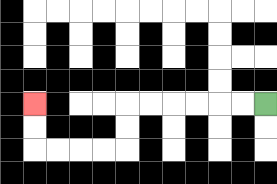{'start': '[11, 4]', 'end': '[1, 4]', 'path_directions': 'L,L,L,L,L,L,D,D,L,L,L,L,U,U', 'path_coordinates': '[[11, 4], [10, 4], [9, 4], [8, 4], [7, 4], [6, 4], [5, 4], [5, 5], [5, 6], [4, 6], [3, 6], [2, 6], [1, 6], [1, 5], [1, 4]]'}